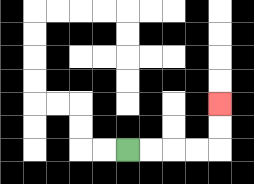{'start': '[5, 6]', 'end': '[9, 4]', 'path_directions': 'R,R,R,R,U,U', 'path_coordinates': '[[5, 6], [6, 6], [7, 6], [8, 6], [9, 6], [9, 5], [9, 4]]'}